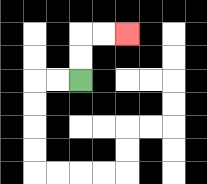{'start': '[3, 3]', 'end': '[5, 1]', 'path_directions': 'U,U,R,R', 'path_coordinates': '[[3, 3], [3, 2], [3, 1], [4, 1], [5, 1]]'}